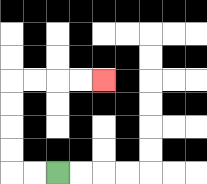{'start': '[2, 7]', 'end': '[4, 3]', 'path_directions': 'L,L,U,U,U,U,R,R,R,R', 'path_coordinates': '[[2, 7], [1, 7], [0, 7], [0, 6], [0, 5], [0, 4], [0, 3], [1, 3], [2, 3], [3, 3], [4, 3]]'}